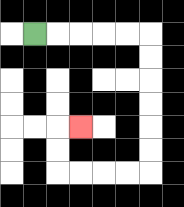{'start': '[1, 1]', 'end': '[3, 5]', 'path_directions': 'R,R,R,R,R,D,D,D,D,D,D,L,L,L,L,U,U,R', 'path_coordinates': '[[1, 1], [2, 1], [3, 1], [4, 1], [5, 1], [6, 1], [6, 2], [6, 3], [6, 4], [6, 5], [6, 6], [6, 7], [5, 7], [4, 7], [3, 7], [2, 7], [2, 6], [2, 5], [3, 5]]'}